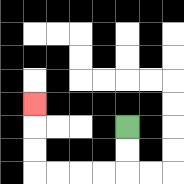{'start': '[5, 5]', 'end': '[1, 4]', 'path_directions': 'D,D,L,L,L,L,U,U,U', 'path_coordinates': '[[5, 5], [5, 6], [5, 7], [4, 7], [3, 7], [2, 7], [1, 7], [1, 6], [1, 5], [1, 4]]'}